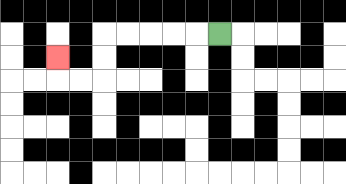{'start': '[9, 1]', 'end': '[2, 2]', 'path_directions': 'L,L,L,L,L,D,D,L,L,U', 'path_coordinates': '[[9, 1], [8, 1], [7, 1], [6, 1], [5, 1], [4, 1], [4, 2], [4, 3], [3, 3], [2, 3], [2, 2]]'}